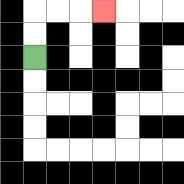{'start': '[1, 2]', 'end': '[4, 0]', 'path_directions': 'U,U,R,R,R', 'path_coordinates': '[[1, 2], [1, 1], [1, 0], [2, 0], [3, 0], [4, 0]]'}